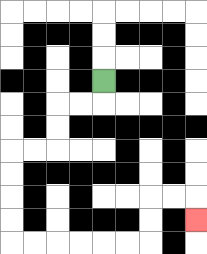{'start': '[4, 3]', 'end': '[8, 9]', 'path_directions': 'D,L,L,D,D,L,L,D,D,D,D,R,R,R,R,R,R,U,U,R,R,D', 'path_coordinates': '[[4, 3], [4, 4], [3, 4], [2, 4], [2, 5], [2, 6], [1, 6], [0, 6], [0, 7], [0, 8], [0, 9], [0, 10], [1, 10], [2, 10], [3, 10], [4, 10], [5, 10], [6, 10], [6, 9], [6, 8], [7, 8], [8, 8], [8, 9]]'}